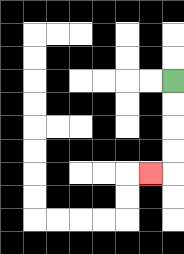{'start': '[7, 3]', 'end': '[6, 7]', 'path_directions': 'D,D,D,D,L', 'path_coordinates': '[[7, 3], [7, 4], [7, 5], [7, 6], [7, 7], [6, 7]]'}